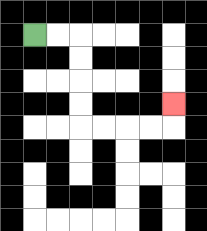{'start': '[1, 1]', 'end': '[7, 4]', 'path_directions': 'R,R,D,D,D,D,R,R,R,R,U', 'path_coordinates': '[[1, 1], [2, 1], [3, 1], [3, 2], [3, 3], [3, 4], [3, 5], [4, 5], [5, 5], [6, 5], [7, 5], [7, 4]]'}